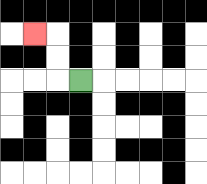{'start': '[3, 3]', 'end': '[1, 1]', 'path_directions': 'L,U,U,L', 'path_coordinates': '[[3, 3], [2, 3], [2, 2], [2, 1], [1, 1]]'}